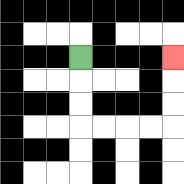{'start': '[3, 2]', 'end': '[7, 2]', 'path_directions': 'D,D,D,R,R,R,R,U,U,U', 'path_coordinates': '[[3, 2], [3, 3], [3, 4], [3, 5], [4, 5], [5, 5], [6, 5], [7, 5], [7, 4], [7, 3], [7, 2]]'}